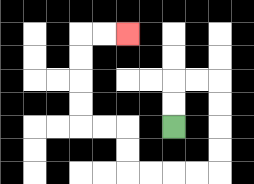{'start': '[7, 5]', 'end': '[5, 1]', 'path_directions': 'U,U,R,R,D,D,D,D,L,L,L,L,U,U,L,L,U,U,U,U,R,R', 'path_coordinates': '[[7, 5], [7, 4], [7, 3], [8, 3], [9, 3], [9, 4], [9, 5], [9, 6], [9, 7], [8, 7], [7, 7], [6, 7], [5, 7], [5, 6], [5, 5], [4, 5], [3, 5], [3, 4], [3, 3], [3, 2], [3, 1], [4, 1], [5, 1]]'}